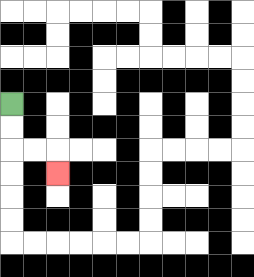{'start': '[0, 4]', 'end': '[2, 7]', 'path_directions': 'D,D,R,R,D', 'path_coordinates': '[[0, 4], [0, 5], [0, 6], [1, 6], [2, 6], [2, 7]]'}